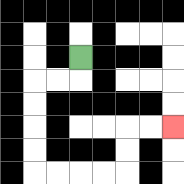{'start': '[3, 2]', 'end': '[7, 5]', 'path_directions': 'D,L,L,D,D,D,D,R,R,R,R,U,U,R,R', 'path_coordinates': '[[3, 2], [3, 3], [2, 3], [1, 3], [1, 4], [1, 5], [1, 6], [1, 7], [2, 7], [3, 7], [4, 7], [5, 7], [5, 6], [5, 5], [6, 5], [7, 5]]'}